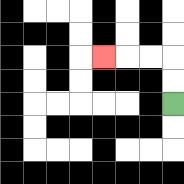{'start': '[7, 4]', 'end': '[4, 2]', 'path_directions': 'U,U,L,L,L', 'path_coordinates': '[[7, 4], [7, 3], [7, 2], [6, 2], [5, 2], [4, 2]]'}